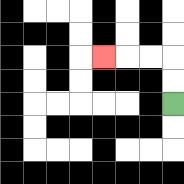{'start': '[7, 4]', 'end': '[4, 2]', 'path_directions': 'U,U,L,L,L', 'path_coordinates': '[[7, 4], [7, 3], [7, 2], [6, 2], [5, 2], [4, 2]]'}